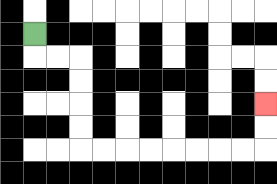{'start': '[1, 1]', 'end': '[11, 4]', 'path_directions': 'D,R,R,D,D,D,D,R,R,R,R,R,R,R,R,U,U', 'path_coordinates': '[[1, 1], [1, 2], [2, 2], [3, 2], [3, 3], [3, 4], [3, 5], [3, 6], [4, 6], [5, 6], [6, 6], [7, 6], [8, 6], [9, 6], [10, 6], [11, 6], [11, 5], [11, 4]]'}